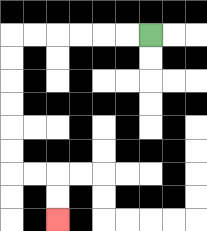{'start': '[6, 1]', 'end': '[2, 9]', 'path_directions': 'L,L,L,L,L,L,D,D,D,D,D,D,R,R,D,D', 'path_coordinates': '[[6, 1], [5, 1], [4, 1], [3, 1], [2, 1], [1, 1], [0, 1], [0, 2], [0, 3], [0, 4], [0, 5], [0, 6], [0, 7], [1, 7], [2, 7], [2, 8], [2, 9]]'}